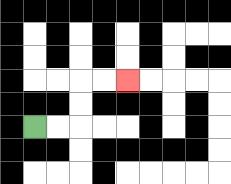{'start': '[1, 5]', 'end': '[5, 3]', 'path_directions': 'R,R,U,U,R,R', 'path_coordinates': '[[1, 5], [2, 5], [3, 5], [3, 4], [3, 3], [4, 3], [5, 3]]'}